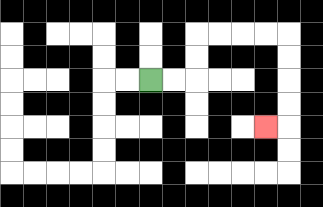{'start': '[6, 3]', 'end': '[11, 5]', 'path_directions': 'R,R,U,U,R,R,R,R,D,D,D,D,L', 'path_coordinates': '[[6, 3], [7, 3], [8, 3], [8, 2], [8, 1], [9, 1], [10, 1], [11, 1], [12, 1], [12, 2], [12, 3], [12, 4], [12, 5], [11, 5]]'}